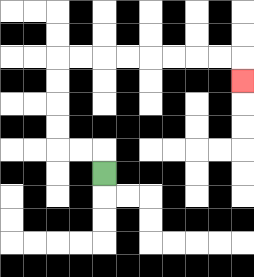{'start': '[4, 7]', 'end': '[10, 3]', 'path_directions': 'U,L,L,U,U,U,U,R,R,R,R,R,R,R,R,D', 'path_coordinates': '[[4, 7], [4, 6], [3, 6], [2, 6], [2, 5], [2, 4], [2, 3], [2, 2], [3, 2], [4, 2], [5, 2], [6, 2], [7, 2], [8, 2], [9, 2], [10, 2], [10, 3]]'}